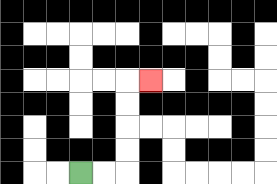{'start': '[3, 7]', 'end': '[6, 3]', 'path_directions': 'R,R,U,U,U,U,R', 'path_coordinates': '[[3, 7], [4, 7], [5, 7], [5, 6], [5, 5], [5, 4], [5, 3], [6, 3]]'}